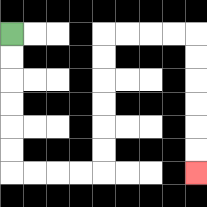{'start': '[0, 1]', 'end': '[8, 7]', 'path_directions': 'D,D,D,D,D,D,R,R,R,R,U,U,U,U,U,U,R,R,R,R,D,D,D,D,D,D', 'path_coordinates': '[[0, 1], [0, 2], [0, 3], [0, 4], [0, 5], [0, 6], [0, 7], [1, 7], [2, 7], [3, 7], [4, 7], [4, 6], [4, 5], [4, 4], [4, 3], [4, 2], [4, 1], [5, 1], [6, 1], [7, 1], [8, 1], [8, 2], [8, 3], [8, 4], [8, 5], [8, 6], [8, 7]]'}